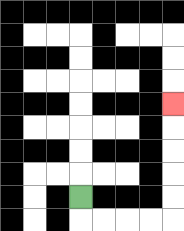{'start': '[3, 8]', 'end': '[7, 4]', 'path_directions': 'D,R,R,R,R,U,U,U,U,U', 'path_coordinates': '[[3, 8], [3, 9], [4, 9], [5, 9], [6, 9], [7, 9], [7, 8], [7, 7], [7, 6], [7, 5], [7, 4]]'}